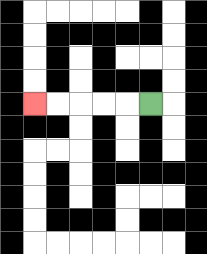{'start': '[6, 4]', 'end': '[1, 4]', 'path_directions': 'L,L,L,L,L', 'path_coordinates': '[[6, 4], [5, 4], [4, 4], [3, 4], [2, 4], [1, 4]]'}